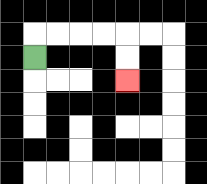{'start': '[1, 2]', 'end': '[5, 3]', 'path_directions': 'U,R,R,R,R,D,D', 'path_coordinates': '[[1, 2], [1, 1], [2, 1], [3, 1], [4, 1], [5, 1], [5, 2], [5, 3]]'}